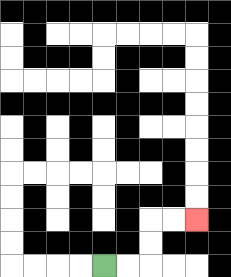{'start': '[4, 11]', 'end': '[8, 9]', 'path_directions': 'R,R,U,U,R,R', 'path_coordinates': '[[4, 11], [5, 11], [6, 11], [6, 10], [6, 9], [7, 9], [8, 9]]'}